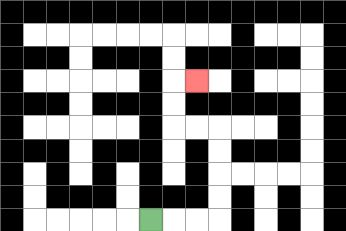{'start': '[6, 9]', 'end': '[8, 3]', 'path_directions': 'R,R,R,U,U,U,U,L,L,U,U,R', 'path_coordinates': '[[6, 9], [7, 9], [8, 9], [9, 9], [9, 8], [9, 7], [9, 6], [9, 5], [8, 5], [7, 5], [7, 4], [7, 3], [8, 3]]'}